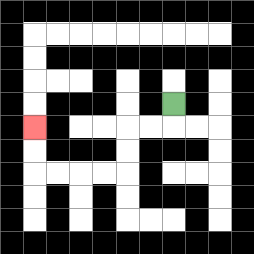{'start': '[7, 4]', 'end': '[1, 5]', 'path_directions': 'D,L,L,D,D,L,L,L,L,U,U', 'path_coordinates': '[[7, 4], [7, 5], [6, 5], [5, 5], [5, 6], [5, 7], [4, 7], [3, 7], [2, 7], [1, 7], [1, 6], [1, 5]]'}